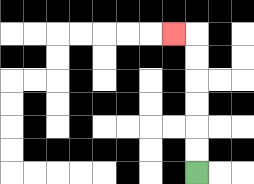{'start': '[8, 7]', 'end': '[7, 1]', 'path_directions': 'U,U,U,U,U,U,L', 'path_coordinates': '[[8, 7], [8, 6], [8, 5], [8, 4], [8, 3], [8, 2], [8, 1], [7, 1]]'}